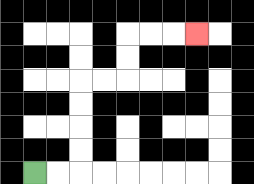{'start': '[1, 7]', 'end': '[8, 1]', 'path_directions': 'R,R,U,U,U,U,R,R,U,U,R,R,R', 'path_coordinates': '[[1, 7], [2, 7], [3, 7], [3, 6], [3, 5], [3, 4], [3, 3], [4, 3], [5, 3], [5, 2], [5, 1], [6, 1], [7, 1], [8, 1]]'}